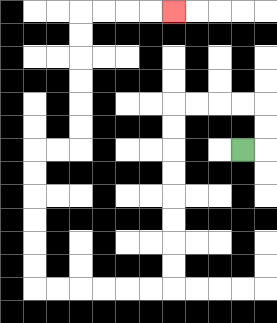{'start': '[10, 6]', 'end': '[7, 0]', 'path_directions': 'R,U,U,L,L,L,L,D,D,D,D,D,D,D,D,L,L,L,L,L,L,U,U,U,U,U,U,R,R,U,U,U,U,U,U,R,R,R,R', 'path_coordinates': '[[10, 6], [11, 6], [11, 5], [11, 4], [10, 4], [9, 4], [8, 4], [7, 4], [7, 5], [7, 6], [7, 7], [7, 8], [7, 9], [7, 10], [7, 11], [7, 12], [6, 12], [5, 12], [4, 12], [3, 12], [2, 12], [1, 12], [1, 11], [1, 10], [1, 9], [1, 8], [1, 7], [1, 6], [2, 6], [3, 6], [3, 5], [3, 4], [3, 3], [3, 2], [3, 1], [3, 0], [4, 0], [5, 0], [6, 0], [7, 0]]'}